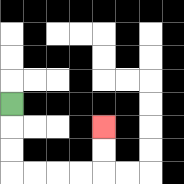{'start': '[0, 4]', 'end': '[4, 5]', 'path_directions': 'D,D,D,R,R,R,R,U,U', 'path_coordinates': '[[0, 4], [0, 5], [0, 6], [0, 7], [1, 7], [2, 7], [3, 7], [4, 7], [4, 6], [4, 5]]'}